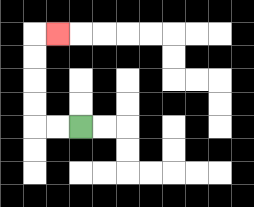{'start': '[3, 5]', 'end': '[2, 1]', 'path_directions': 'L,L,U,U,U,U,R', 'path_coordinates': '[[3, 5], [2, 5], [1, 5], [1, 4], [1, 3], [1, 2], [1, 1], [2, 1]]'}